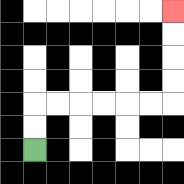{'start': '[1, 6]', 'end': '[7, 0]', 'path_directions': 'U,U,R,R,R,R,R,R,U,U,U,U', 'path_coordinates': '[[1, 6], [1, 5], [1, 4], [2, 4], [3, 4], [4, 4], [5, 4], [6, 4], [7, 4], [7, 3], [7, 2], [7, 1], [7, 0]]'}